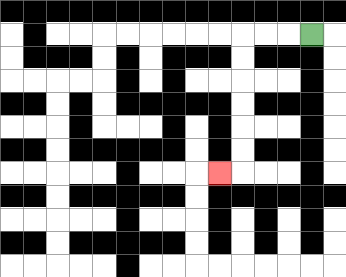{'start': '[13, 1]', 'end': '[9, 7]', 'path_directions': 'L,L,L,D,D,D,D,D,D,L', 'path_coordinates': '[[13, 1], [12, 1], [11, 1], [10, 1], [10, 2], [10, 3], [10, 4], [10, 5], [10, 6], [10, 7], [9, 7]]'}